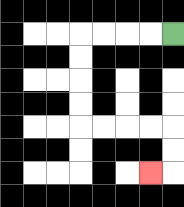{'start': '[7, 1]', 'end': '[6, 7]', 'path_directions': 'L,L,L,L,D,D,D,D,R,R,R,R,D,D,L', 'path_coordinates': '[[7, 1], [6, 1], [5, 1], [4, 1], [3, 1], [3, 2], [3, 3], [3, 4], [3, 5], [4, 5], [5, 5], [6, 5], [7, 5], [7, 6], [7, 7], [6, 7]]'}